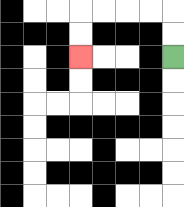{'start': '[7, 2]', 'end': '[3, 2]', 'path_directions': 'U,U,L,L,L,L,D,D', 'path_coordinates': '[[7, 2], [7, 1], [7, 0], [6, 0], [5, 0], [4, 0], [3, 0], [3, 1], [3, 2]]'}